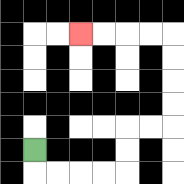{'start': '[1, 6]', 'end': '[3, 1]', 'path_directions': 'D,R,R,R,R,U,U,R,R,U,U,U,U,L,L,L,L', 'path_coordinates': '[[1, 6], [1, 7], [2, 7], [3, 7], [4, 7], [5, 7], [5, 6], [5, 5], [6, 5], [7, 5], [7, 4], [7, 3], [7, 2], [7, 1], [6, 1], [5, 1], [4, 1], [3, 1]]'}